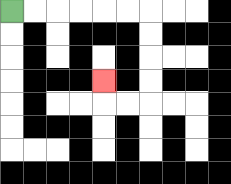{'start': '[0, 0]', 'end': '[4, 3]', 'path_directions': 'R,R,R,R,R,R,D,D,D,D,L,L,U', 'path_coordinates': '[[0, 0], [1, 0], [2, 0], [3, 0], [4, 0], [5, 0], [6, 0], [6, 1], [6, 2], [6, 3], [6, 4], [5, 4], [4, 4], [4, 3]]'}